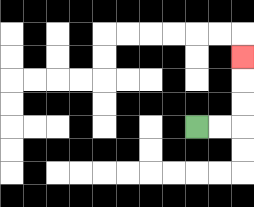{'start': '[8, 5]', 'end': '[10, 2]', 'path_directions': 'R,R,U,U,U', 'path_coordinates': '[[8, 5], [9, 5], [10, 5], [10, 4], [10, 3], [10, 2]]'}